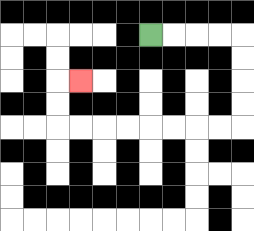{'start': '[6, 1]', 'end': '[3, 3]', 'path_directions': 'R,R,R,R,D,D,D,D,L,L,L,L,L,L,L,L,U,U,R', 'path_coordinates': '[[6, 1], [7, 1], [8, 1], [9, 1], [10, 1], [10, 2], [10, 3], [10, 4], [10, 5], [9, 5], [8, 5], [7, 5], [6, 5], [5, 5], [4, 5], [3, 5], [2, 5], [2, 4], [2, 3], [3, 3]]'}